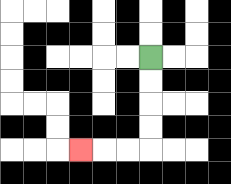{'start': '[6, 2]', 'end': '[3, 6]', 'path_directions': 'D,D,D,D,L,L,L', 'path_coordinates': '[[6, 2], [6, 3], [6, 4], [6, 5], [6, 6], [5, 6], [4, 6], [3, 6]]'}